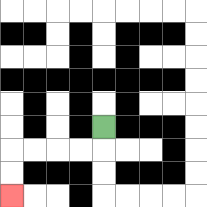{'start': '[4, 5]', 'end': '[0, 8]', 'path_directions': 'D,L,L,L,L,D,D', 'path_coordinates': '[[4, 5], [4, 6], [3, 6], [2, 6], [1, 6], [0, 6], [0, 7], [0, 8]]'}